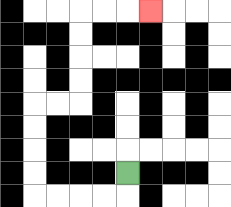{'start': '[5, 7]', 'end': '[6, 0]', 'path_directions': 'D,L,L,L,L,U,U,U,U,R,R,U,U,U,U,R,R,R', 'path_coordinates': '[[5, 7], [5, 8], [4, 8], [3, 8], [2, 8], [1, 8], [1, 7], [1, 6], [1, 5], [1, 4], [2, 4], [3, 4], [3, 3], [3, 2], [3, 1], [3, 0], [4, 0], [5, 0], [6, 0]]'}